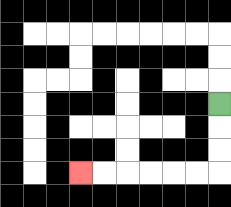{'start': '[9, 4]', 'end': '[3, 7]', 'path_directions': 'D,D,D,L,L,L,L,L,L', 'path_coordinates': '[[9, 4], [9, 5], [9, 6], [9, 7], [8, 7], [7, 7], [6, 7], [5, 7], [4, 7], [3, 7]]'}